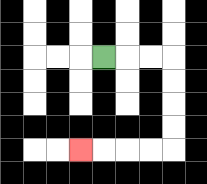{'start': '[4, 2]', 'end': '[3, 6]', 'path_directions': 'R,R,R,D,D,D,D,L,L,L,L', 'path_coordinates': '[[4, 2], [5, 2], [6, 2], [7, 2], [7, 3], [7, 4], [7, 5], [7, 6], [6, 6], [5, 6], [4, 6], [3, 6]]'}